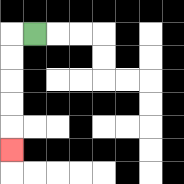{'start': '[1, 1]', 'end': '[0, 6]', 'path_directions': 'L,D,D,D,D,D', 'path_coordinates': '[[1, 1], [0, 1], [0, 2], [0, 3], [0, 4], [0, 5], [0, 6]]'}